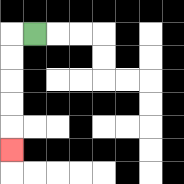{'start': '[1, 1]', 'end': '[0, 6]', 'path_directions': 'L,D,D,D,D,D', 'path_coordinates': '[[1, 1], [0, 1], [0, 2], [0, 3], [0, 4], [0, 5], [0, 6]]'}